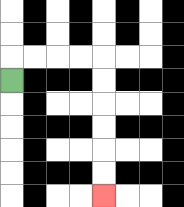{'start': '[0, 3]', 'end': '[4, 8]', 'path_directions': 'U,R,R,R,R,D,D,D,D,D,D', 'path_coordinates': '[[0, 3], [0, 2], [1, 2], [2, 2], [3, 2], [4, 2], [4, 3], [4, 4], [4, 5], [4, 6], [4, 7], [4, 8]]'}